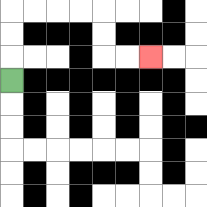{'start': '[0, 3]', 'end': '[6, 2]', 'path_directions': 'U,U,U,R,R,R,R,D,D,R,R', 'path_coordinates': '[[0, 3], [0, 2], [0, 1], [0, 0], [1, 0], [2, 0], [3, 0], [4, 0], [4, 1], [4, 2], [5, 2], [6, 2]]'}